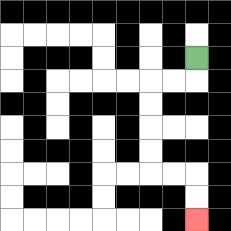{'start': '[8, 2]', 'end': '[8, 9]', 'path_directions': 'D,L,L,D,D,D,D,R,R,D,D', 'path_coordinates': '[[8, 2], [8, 3], [7, 3], [6, 3], [6, 4], [6, 5], [6, 6], [6, 7], [7, 7], [8, 7], [8, 8], [8, 9]]'}